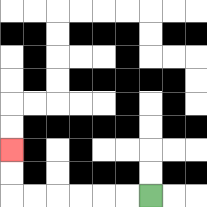{'start': '[6, 8]', 'end': '[0, 6]', 'path_directions': 'L,L,L,L,L,L,U,U', 'path_coordinates': '[[6, 8], [5, 8], [4, 8], [3, 8], [2, 8], [1, 8], [0, 8], [0, 7], [0, 6]]'}